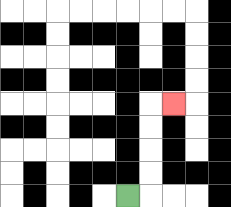{'start': '[5, 8]', 'end': '[7, 4]', 'path_directions': 'R,U,U,U,U,R', 'path_coordinates': '[[5, 8], [6, 8], [6, 7], [6, 6], [6, 5], [6, 4], [7, 4]]'}